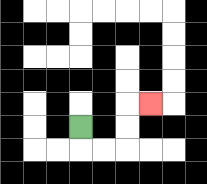{'start': '[3, 5]', 'end': '[6, 4]', 'path_directions': 'D,R,R,U,U,R', 'path_coordinates': '[[3, 5], [3, 6], [4, 6], [5, 6], [5, 5], [5, 4], [6, 4]]'}